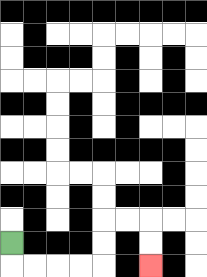{'start': '[0, 10]', 'end': '[6, 11]', 'path_directions': 'D,R,R,R,R,U,U,R,R,D,D', 'path_coordinates': '[[0, 10], [0, 11], [1, 11], [2, 11], [3, 11], [4, 11], [4, 10], [4, 9], [5, 9], [6, 9], [6, 10], [6, 11]]'}